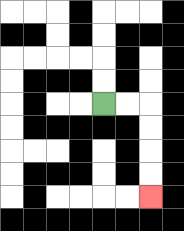{'start': '[4, 4]', 'end': '[6, 8]', 'path_directions': 'R,R,D,D,D,D', 'path_coordinates': '[[4, 4], [5, 4], [6, 4], [6, 5], [6, 6], [6, 7], [6, 8]]'}